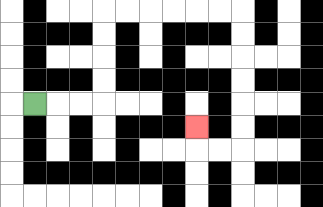{'start': '[1, 4]', 'end': '[8, 5]', 'path_directions': 'R,R,R,U,U,U,U,R,R,R,R,R,R,D,D,D,D,D,D,L,L,U', 'path_coordinates': '[[1, 4], [2, 4], [3, 4], [4, 4], [4, 3], [4, 2], [4, 1], [4, 0], [5, 0], [6, 0], [7, 0], [8, 0], [9, 0], [10, 0], [10, 1], [10, 2], [10, 3], [10, 4], [10, 5], [10, 6], [9, 6], [8, 6], [8, 5]]'}